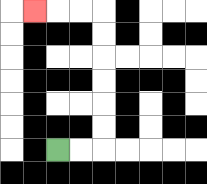{'start': '[2, 6]', 'end': '[1, 0]', 'path_directions': 'R,R,U,U,U,U,U,U,L,L,L', 'path_coordinates': '[[2, 6], [3, 6], [4, 6], [4, 5], [4, 4], [4, 3], [4, 2], [4, 1], [4, 0], [3, 0], [2, 0], [1, 0]]'}